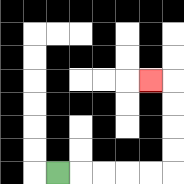{'start': '[2, 7]', 'end': '[6, 3]', 'path_directions': 'R,R,R,R,R,U,U,U,U,L', 'path_coordinates': '[[2, 7], [3, 7], [4, 7], [5, 7], [6, 7], [7, 7], [7, 6], [7, 5], [7, 4], [7, 3], [6, 3]]'}